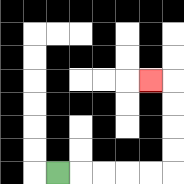{'start': '[2, 7]', 'end': '[6, 3]', 'path_directions': 'R,R,R,R,R,U,U,U,U,L', 'path_coordinates': '[[2, 7], [3, 7], [4, 7], [5, 7], [6, 7], [7, 7], [7, 6], [7, 5], [7, 4], [7, 3], [6, 3]]'}